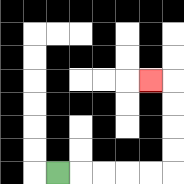{'start': '[2, 7]', 'end': '[6, 3]', 'path_directions': 'R,R,R,R,R,U,U,U,U,L', 'path_coordinates': '[[2, 7], [3, 7], [4, 7], [5, 7], [6, 7], [7, 7], [7, 6], [7, 5], [7, 4], [7, 3], [6, 3]]'}